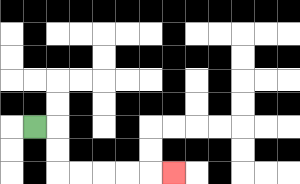{'start': '[1, 5]', 'end': '[7, 7]', 'path_directions': 'R,D,D,R,R,R,R,R', 'path_coordinates': '[[1, 5], [2, 5], [2, 6], [2, 7], [3, 7], [4, 7], [5, 7], [6, 7], [7, 7]]'}